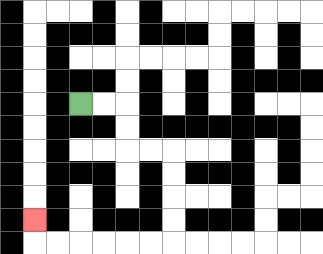{'start': '[3, 4]', 'end': '[1, 9]', 'path_directions': 'R,R,D,D,R,R,D,D,D,D,L,L,L,L,L,L,U', 'path_coordinates': '[[3, 4], [4, 4], [5, 4], [5, 5], [5, 6], [6, 6], [7, 6], [7, 7], [7, 8], [7, 9], [7, 10], [6, 10], [5, 10], [4, 10], [3, 10], [2, 10], [1, 10], [1, 9]]'}